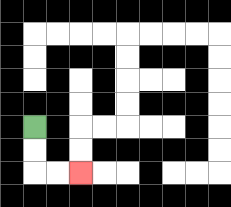{'start': '[1, 5]', 'end': '[3, 7]', 'path_directions': 'D,D,R,R', 'path_coordinates': '[[1, 5], [1, 6], [1, 7], [2, 7], [3, 7]]'}